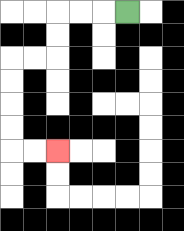{'start': '[5, 0]', 'end': '[2, 6]', 'path_directions': 'L,L,L,D,D,L,L,D,D,D,D,R,R', 'path_coordinates': '[[5, 0], [4, 0], [3, 0], [2, 0], [2, 1], [2, 2], [1, 2], [0, 2], [0, 3], [0, 4], [0, 5], [0, 6], [1, 6], [2, 6]]'}